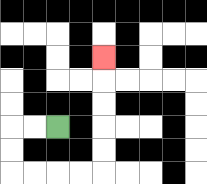{'start': '[2, 5]', 'end': '[4, 2]', 'path_directions': 'L,L,D,D,R,R,R,R,U,U,U,U,U', 'path_coordinates': '[[2, 5], [1, 5], [0, 5], [0, 6], [0, 7], [1, 7], [2, 7], [3, 7], [4, 7], [4, 6], [4, 5], [4, 4], [4, 3], [4, 2]]'}